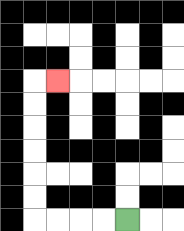{'start': '[5, 9]', 'end': '[2, 3]', 'path_directions': 'L,L,L,L,U,U,U,U,U,U,R', 'path_coordinates': '[[5, 9], [4, 9], [3, 9], [2, 9], [1, 9], [1, 8], [1, 7], [1, 6], [1, 5], [1, 4], [1, 3], [2, 3]]'}